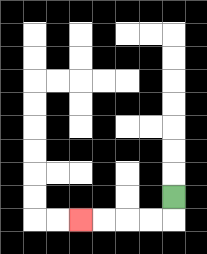{'start': '[7, 8]', 'end': '[3, 9]', 'path_directions': 'D,L,L,L,L', 'path_coordinates': '[[7, 8], [7, 9], [6, 9], [5, 9], [4, 9], [3, 9]]'}